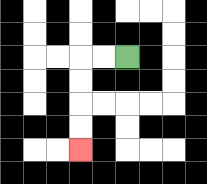{'start': '[5, 2]', 'end': '[3, 6]', 'path_directions': 'L,L,D,D,D,D', 'path_coordinates': '[[5, 2], [4, 2], [3, 2], [3, 3], [3, 4], [3, 5], [3, 6]]'}